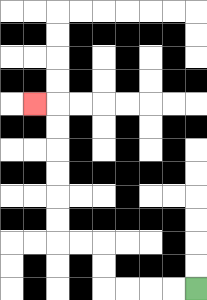{'start': '[8, 12]', 'end': '[1, 4]', 'path_directions': 'L,L,L,L,U,U,L,L,U,U,U,U,U,U,L', 'path_coordinates': '[[8, 12], [7, 12], [6, 12], [5, 12], [4, 12], [4, 11], [4, 10], [3, 10], [2, 10], [2, 9], [2, 8], [2, 7], [2, 6], [2, 5], [2, 4], [1, 4]]'}